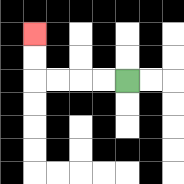{'start': '[5, 3]', 'end': '[1, 1]', 'path_directions': 'L,L,L,L,U,U', 'path_coordinates': '[[5, 3], [4, 3], [3, 3], [2, 3], [1, 3], [1, 2], [1, 1]]'}